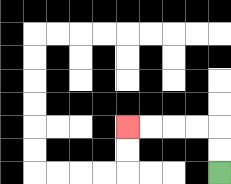{'start': '[9, 7]', 'end': '[5, 5]', 'path_directions': 'U,U,L,L,L,L', 'path_coordinates': '[[9, 7], [9, 6], [9, 5], [8, 5], [7, 5], [6, 5], [5, 5]]'}